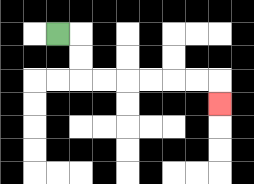{'start': '[2, 1]', 'end': '[9, 4]', 'path_directions': 'R,D,D,R,R,R,R,R,R,D', 'path_coordinates': '[[2, 1], [3, 1], [3, 2], [3, 3], [4, 3], [5, 3], [6, 3], [7, 3], [8, 3], [9, 3], [9, 4]]'}